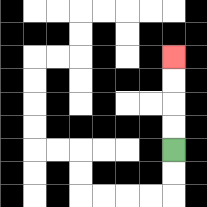{'start': '[7, 6]', 'end': '[7, 2]', 'path_directions': 'U,U,U,U', 'path_coordinates': '[[7, 6], [7, 5], [7, 4], [7, 3], [7, 2]]'}